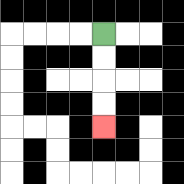{'start': '[4, 1]', 'end': '[4, 5]', 'path_directions': 'D,D,D,D', 'path_coordinates': '[[4, 1], [4, 2], [4, 3], [4, 4], [4, 5]]'}